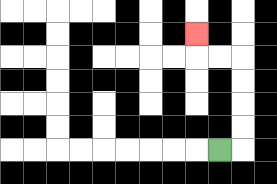{'start': '[9, 6]', 'end': '[8, 1]', 'path_directions': 'R,U,U,U,U,L,L,U', 'path_coordinates': '[[9, 6], [10, 6], [10, 5], [10, 4], [10, 3], [10, 2], [9, 2], [8, 2], [8, 1]]'}